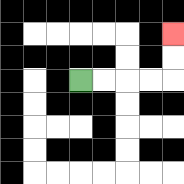{'start': '[3, 3]', 'end': '[7, 1]', 'path_directions': 'R,R,R,R,U,U', 'path_coordinates': '[[3, 3], [4, 3], [5, 3], [6, 3], [7, 3], [7, 2], [7, 1]]'}